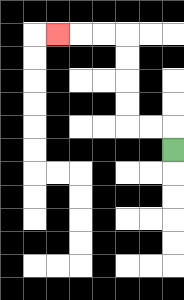{'start': '[7, 6]', 'end': '[2, 1]', 'path_directions': 'U,L,L,U,U,U,U,L,L,L', 'path_coordinates': '[[7, 6], [7, 5], [6, 5], [5, 5], [5, 4], [5, 3], [5, 2], [5, 1], [4, 1], [3, 1], [2, 1]]'}